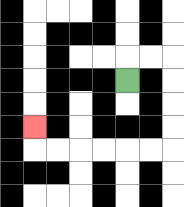{'start': '[5, 3]', 'end': '[1, 5]', 'path_directions': 'U,R,R,D,D,D,D,L,L,L,L,L,L,U', 'path_coordinates': '[[5, 3], [5, 2], [6, 2], [7, 2], [7, 3], [7, 4], [7, 5], [7, 6], [6, 6], [5, 6], [4, 6], [3, 6], [2, 6], [1, 6], [1, 5]]'}